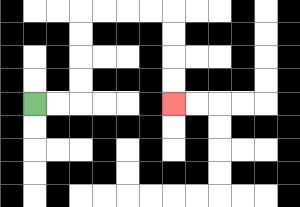{'start': '[1, 4]', 'end': '[7, 4]', 'path_directions': 'R,R,U,U,U,U,R,R,R,R,D,D,D,D', 'path_coordinates': '[[1, 4], [2, 4], [3, 4], [3, 3], [3, 2], [3, 1], [3, 0], [4, 0], [5, 0], [6, 0], [7, 0], [7, 1], [7, 2], [7, 3], [7, 4]]'}